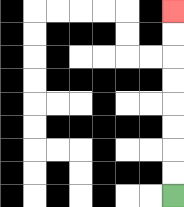{'start': '[7, 8]', 'end': '[7, 0]', 'path_directions': 'U,U,U,U,U,U,U,U', 'path_coordinates': '[[7, 8], [7, 7], [7, 6], [7, 5], [7, 4], [7, 3], [7, 2], [7, 1], [7, 0]]'}